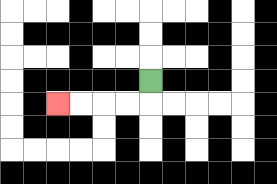{'start': '[6, 3]', 'end': '[2, 4]', 'path_directions': 'D,L,L,L,L', 'path_coordinates': '[[6, 3], [6, 4], [5, 4], [4, 4], [3, 4], [2, 4]]'}